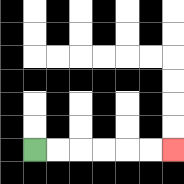{'start': '[1, 6]', 'end': '[7, 6]', 'path_directions': 'R,R,R,R,R,R', 'path_coordinates': '[[1, 6], [2, 6], [3, 6], [4, 6], [5, 6], [6, 6], [7, 6]]'}